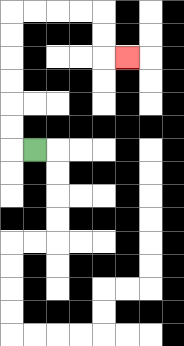{'start': '[1, 6]', 'end': '[5, 2]', 'path_directions': 'L,U,U,U,U,U,U,R,R,R,R,D,D,R', 'path_coordinates': '[[1, 6], [0, 6], [0, 5], [0, 4], [0, 3], [0, 2], [0, 1], [0, 0], [1, 0], [2, 0], [3, 0], [4, 0], [4, 1], [4, 2], [5, 2]]'}